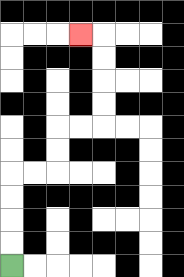{'start': '[0, 11]', 'end': '[3, 1]', 'path_directions': 'U,U,U,U,R,R,U,U,R,R,U,U,U,U,L', 'path_coordinates': '[[0, 11], [0, 10], [0, 9], [0, 8], [0, 7], [1, 7], [2, 7], [2, 6], [2, 5], [3, 5], [4, 5], [4, 4], [4, 3], [4, 2], [4, 1], [3, 1]]'}